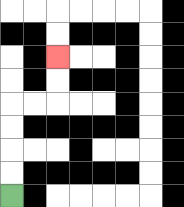{'start': '[0, 8]', 'end': '[2, 2]', 'path_directions': 'U,U,U,U,R,R,U,U', 'path_coordinates': '[[0, 8], [0, 7], [0, 6], [0, 5], [0, 4], [1, 4], [2, 4], [2, 3], [2, 2]]'}